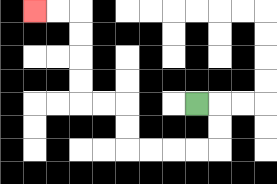{'start': '[8, 4]', 'end': '[1, 0]', 'path_directions': 'R,D,D,L,L,L,L,U,U,L,L,U,U,U,U,L,L', 'path_coordinates': '[[8, 4], [9, 4], [9, 5], [9, 6], [8, 6], [7, 6], [6, 6], [5, 6], [5, 5], [5, 4], [4, 4], [3, 4], [3, 3], [3, 2], [3, 1], [3, 0], [2, 0], [1, 0]]'}